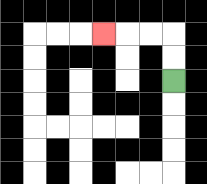{'start': '[7, 3]', 'end': '[4, 1]', 'path_directions': 'U,U,L,L,L', 'path_coordinates': '[[7, 3], [7, 2], [7, 1], [6, 1], [5, 1], [4, 1]]'}